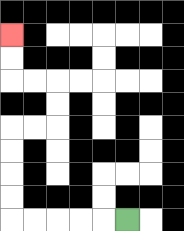{'start': '[5, 9]', 'end': '[0, 1]', 'path_directions': 'L,L,L,L,L,U,U,U,U,R,R,U,U,L,L,U,U', 'path_coordinates': '[[5, 9], [4, 9], [3, 9], [2, 9], [1, 9], [0, 9], [0, 8], [0, 7], [0, 6], [0, 5], [1, 5], [2, 5], [2, 4], [2, 3], [1, 3], [0, 3], [0, 2], [0, 1]]'}